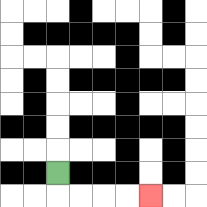{'start': '[2, 7]', 'end': '[6, 8]', 'path_directions': 'D,R,R,R,R', 'path_coordinates': '[[2, 7], [2, 8], [3, 8], [4, 8], [5, 8], [6, 8]]'}